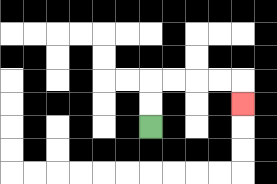{'start': '[6, 5]', 'end': '[10, 4]', 'path_directions': 'U,U,R,R,R,R,D', 'path_coordinates': '[[6, 5], [6, 4], [6, 3], [7, 3], [8, 3], [9, 3], [10, 3], [10, 4]]'}